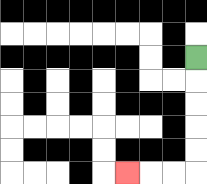{'start': '[8, 2]', 'end': '[5, 7]', 'path_directions': 'D,D,D,D,D,L,L,L', 'path_coordinates': '[[8, 2], [8, 3], [8, 4], [8, 5], [8, 6], [8, 7], [7, 7], [6, 7], [5, 7]]'}